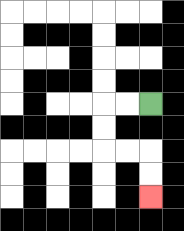{'start': '[6, 4]', 'end': '[6, 8]', 'path_directions': 'L,L,D,D,R,R,D,D', 'path_coordinates': '[[6, 4], [5, 4], [4, 4], [4, 5], [4, 6], [5, 6], [6, 6], [6, 7], [6, 8]]'}